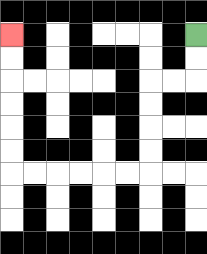{'start': '[8, 1]', 'end': '[0, 1]', 'path_directions': 'D,D,L,L,D,D,D,D,L,L,L,L,L,L,U,U,U,U,U,U', 'path_coordinates': '[[8, 1], [8, 2], [8, 3], [7, 3], [6, 3], [6, 4], [6, 5], [6, 6], [6, 7], [5, 7], [4, 7], [3, 7], [2, 7], [1, 7], [0, 7], [0, 6], [0, 5], [0, 4], [0, 3], [0, 2], [0, 1]]'}